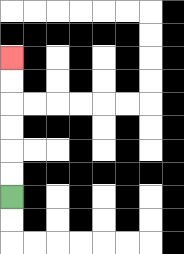{'start': '[0, 8]', 'end': '[0, 2]', 'path_directions': 'U,U,U,U,U,U', 'path_coordinates': '[[0, 8], [0, 7], [0, 6], [0, 5], [0, 4], [0, 3], [0, 2]]'}